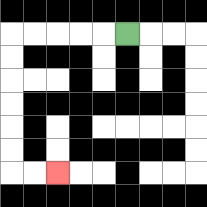{'start': '[5, 1]', 'end': '[2, 7]', 'path_directions': 'L,L,L,L,L,D,D,D,D,D,D,R,R', 'path_coordinates': '[[5, 1], [4, 1], [3, 1], [2, 1], [1, 1], [0, 1], [0, 2], [0, 3], [0, 4], [0, 5], [0, 6], [0, 7], [1, 7], [2, 7]]'}